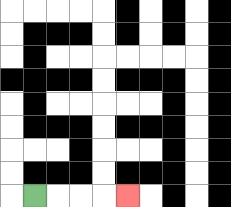{'start': '[1, 8]', 'end': '[5, 8]', 'path_directions': 'R,R,R,R', 'path_coordinates': '[[1, 8], [2, 8], [3, 8], [4, 8], [5, 8]]'}